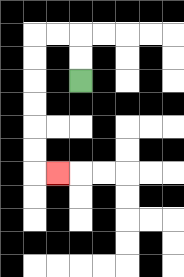{'start': '[3, 3]', 'end': '[2, 7]', 'path_directions': 'U,U,L,L,D,D,D,D,D,D,R', 'path_coordinates': '[[3, 3], [3, 2], [3, 1], [2, 1], [1, 1], [1, 2], [1, 3], [1, 4], [1, 5], [1, 6], [1, 7], [2, 7]]'}